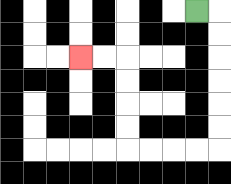{'start': '[8, 0]', 'end': '[3, 2]', 'path_directions': 'R,D,D,D,D,D,D,L,L,L,L,U,U,U,U,L,L', 'path_coordinates': '[[8, 0], [9, 0], [9, 1], [9, 2], [9, 3], [9, 4], [9, 5], [9, 6], [8, 6], [7, 6], [6, 6], [5, 6], [5, 5], [5, 4], [5, 3], [5, 2], [4, 2], [3, 2]]'}